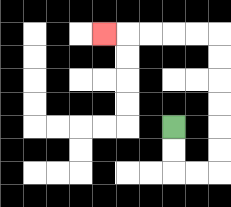{'start': '[7, 5]', 'end': '[4, 1]', 'path_directions': 'D,D,R,R,U,U,U,U,U,U,L,L,L,L,L', 'path_coordinates': '[[7, 5], [7, 6], [7, 7], [8, 7], [9, 7], [9, 6], [9, 5], [9, 4], [9, 3], [9, 2], [9, 1], [8, 1], [7, 1], [6, 1], [5, 1], [4, 1]]'}